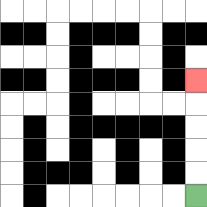{'start': '[8, 8]', 'end': '[8, 3]', 'path_directions': 'U,U,U,U,U', 'path_coordinates': '[[8, 8], [8, 7], [8, 6], [8, 5], [8, 4], [8, 3]]'}